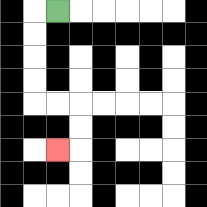{'start': '[2, 0]', 'end': '[2, 6]', 'path_directions': 'L,D,D,D,D,R,R,D,D,L', 'path_coordinates': '[[2, 0], [1, 0], [1, 1], [1, 2], [1, 3], [1, 4], [2, 4], [3, 4], [3, 5], [3, 6], [2, 6]]'}